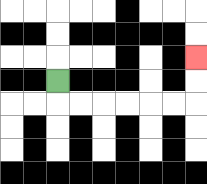{'start': '[2, 3]', 'end': '[8, 2]', 'path_directions': 'D,R,R,R,R,R,R,U,U', 'path_coordinates': '[[2, 3], [2, 4], [3, 4], [4, 4], [5, 4], [6, 4], [7, 4], [8, 4], [8, 3], [8, 2]]'}